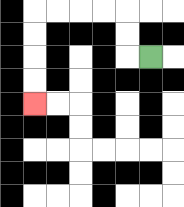{'start': '[6, 2]', 'end': '[1, 4]', 'path_directions': 'L,U,U,L,L,L,L,D,D,D,D', 'path_coordinates': '[[6, 2], [5, 2], [5, 1], [5, 0], [4, 0], [3, 0], [2, 0], [1, 0], [1, 1], [1, 2], [1, 3], [1, 4]]'}